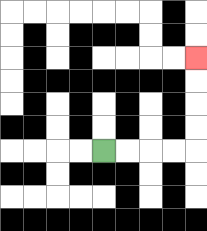{'start': '[4, 6]', 'end': '[8, 2]', 'path_directions': 'R,R,R,R,U,U,U,U', 'path_coordinates': '[[4, 6], [5, 6], [6, 6], [7, 6], [8, 6], [8, 5], [8, 4], [8, 3], [8, 2]]'}